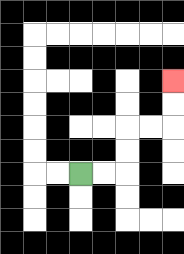{'start': '[3, 7]', 'end': '[7, 3]', 'path_directions': 'R,R,U,U,R,R,U,U', 'path_coordinates': '[[3, 7], [4, 7], [5, 7], [5, 6], [5, 5], [6, 5], [7, 5], [7, 4], [7, 3]]'}